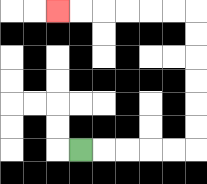{'start': '[3, 6]', 'end': '[2, 0]', 'path_directions': 'R,R,R,R,R,U,U,U,U,U,U,L,L,L,L,L,L', 'path_coordinates': '[[3, 6], [4, 6], [5, 6], [6, 6], [7, 6], [8, 6], [8, 5], [8, 4], [8, 3], [8, 2], [8, 1], [8, 0], [7, 0], [6, 0], [5, 0], [4, 0], [3, 0], [2, 0]]'}